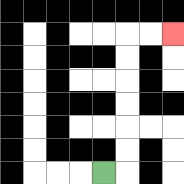{'start': '[4, 7]', 'end': '[7, 1]', 'path_directions': 'R,U,U,U,U,U,U,R,R', 'path_coordinates': '[[4, 7], [5, 7], [5, 6], [5, 5], [5, 4], [5, 3], [5, 2], [5, 1], [6, 1], [7, 1]]'}